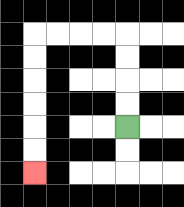{'start': '[5, 5]', 'end': '[1, 7]', 'path_directions': 'U,U,U,U,L,L,L,L,D,D,D,D,D,D', 'path_coordinates': '[[5, 5], [5, 4], [5, 3], [5, 2], [5, 1], [4, 1], [3, 1], [2, 1], [1, 1], [1, 2], [1, 3], [1, 4], [1, 5], [1, 6], [1, 7]]'}